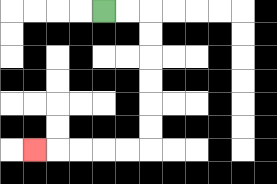{'start': '[4, 0]', 'end': '[1, 6]', 'path_directions': 'R,R,D,D,D,D,D,D,L,L,L,L,L', 'path_coordinates': '[[4, 0], [5, 0], [6, 0], [6, 1], [6, 2], [6, 3], [6, 4], [6, 5], [6, 6], [5, 6], [4, 6], [3, 6], [2, 6], [1, 6]]'}